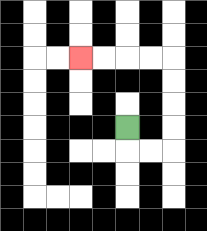{'start': '[5, 5]', 'end': '[3, 2]', 'path_directions': 'D,R,R,U,U,U,U,L,L,L,L', 'path_coordinates': '[[5, 5], [5, 6], [6, 6], [7, 6], [7, 5], [7, 4], [7, 3], [7, 2], [6, 2], [5, 2], [4, 2], [3, 2]]'}